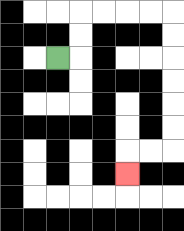{'start': '[2, 2]', 'end': '[5, 7]', 'path_directions': 'R,U,U,R,R,R,R,D,D,D,D,D,D,L,L,D', 'path_coordinates': '[[2, 2], [3, 2], [3, 1], [3, 0], [4, 0], [5, 0], [6, 0], [7, 0], [7, 1], [7, 2], [7, 3], [7, 4], [7, 5], [7, 6], [6, 6], [5, 6], [5, 7]]'}